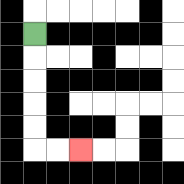{'start': '[1, 1]', 'end': '[3, 6]', 'path_directions': 'D,D,D,D,D,R,R', 'path_coordinates': '[[1, 1], [1, 2], [1, 3], [1, 4], [1, 5], [1, 6], [2, 6], [3, 6]]'}